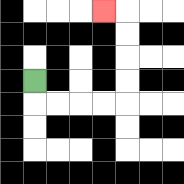{'start': '[1, 3]', 'end': '[4, 0]', 'path_directions': 'D,R,R,R,R,U,U,U,U,L', 'path_coordinates': '[[1, 3], [1, 4], [2, 4], [3, 4], [4, 4], [5, 4], [5, 3], [5, 2], [5, 1], [5, 0], [4, 0]]'}